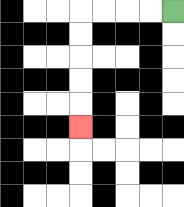{'start': '[7, 0]', 'end': '[3, 5]', 'path_directions': 'L,L,L,L,D,D,D,D,D', 'path_coordinates': '[[7, 0], [6, 0], [5, 0], [4, 0], [3, 0], [3, 1], [3, 2], [3, 3], [3, 4], [3, 5]]'}